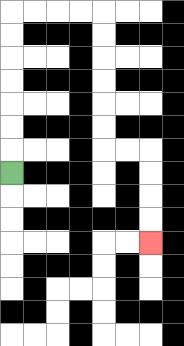{'start': '[0, 7]', 'end': '[6, 10]', 'path_directions': 'U,U,U,U,U,U,U,R,R,R,R,D,D,D,D,D,D,R,R,D,D,D,D', 'path_coordinates': '[[0, 7], [0, 6], [0, 5], [0, 4], [0, 3], [0, 2], [0, 1], [0, 0], [1, 0], [2, 0], [3, 0], [4, 0], [4, 1], [4, 2], [4, 3], [4, 4], [4, 5], [4, 6], [5, 6], [6, 6], [6, 7], [6, 8], [6, 9], [6, 10]]'}